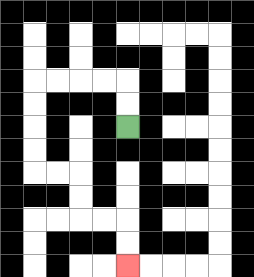{'start': '[5, 5]', 'end': '[5, 11]', 'path_directions': 'U,U,L,L,L,L,D,D,D,D,R,R,D,D,R,R,D,D', 'path_coordinates': '[[5, 5], [5, 4], [5, 3], [4, 3], [3, 3], [2, 3], [1, 3], [1, 4], [1, 5], [1, 6], [1, 7], [2, 7], [3, 7], [3, 8], [3, 9], [4, 9], [5, 9], [5, 10], [5, 11]]'}